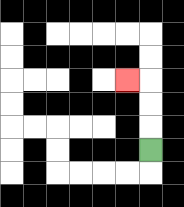{'start': '[6, 6]', 'end': '[5, 3]', 'path_directions': 'U,U,U,L', 'path_coordinates': '[[6, 6], [6, 5], [6, 4], [6, 3], [5, 3]]'}